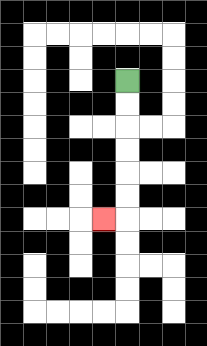{'start': '[5, 3]', 'end': '[4, 9]', 'path_directions': 'D,D,D,D,D,D,L', 'path_coordinates': '[[5, 3], [5, 4], [5, 5], [5, 6], [5, 7], [5, 8], [5, 9], [4, 9]]'}